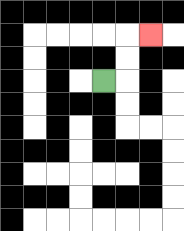{'start': '[4, 3]', 'end': '[6, 1]', 'path_directions': 'R,U,U,R', 'path_coordinates': '[[4, 3], [5, 3], [5, 2], [5, 1], [6, 1]]'}